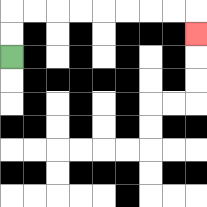{'start': '[0, 2]', 'end': '[8, 1]', 'path_directions': 'U,U,R,R,R,R,R,R,R,R,D', 'path_coordinates': '[[0, 2], [0, 1], [0, 0], [1, 0], [2, 0], [3, 0], [4, 0], [5, 0], [6, 0], [7, 0], [8, 0], [8, 1]]'}